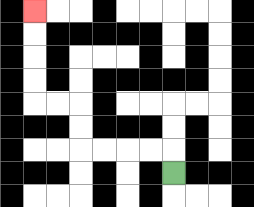{'start': '[7, 7]', 'end': '[1, 0]', 'path_directions': 'U,L,L,L,L,U,U,L,L,U,U,U,U', 'path_coordinates': '[[7, 7], [7, 6], [6, 6], [5, 6], [4, 6], [3, 6], [3, 5], [3, 4], [2, 4], [1, 4], [1, 3], [1, 2], [1, 1], [1, 0]]'}